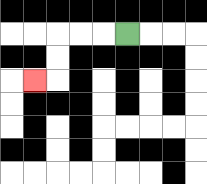{'start': '[5, 1]', 'end': '[1, 3]', 'path_directions': 'L,L,L,D,D,L', 'path_coordinates': '[[5, 1], [4, 1], [3, 1], [2, 1], [2, 2], [2, 3], [1, 3]]'}